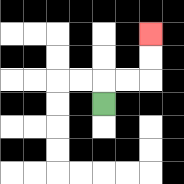{'start': '[4, 4]', 'end': '[6, 1]', 'path_directions': 'U,R,R,U,U', 'path_coordinates': '[[4, 4], [4, 3], [5, 3], [6, 3], [6, 2], [6, 1]]'}